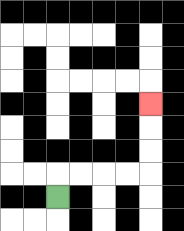{'start': '[2, 8]', 'end': '[6, 4]', 'path_directions': 'U,R,R,R,R,U,U,U', 'path_coordinates': '[[2, 8], [2, 7], [3, 7], [4, 7], [5, 7], [6, 7], [6, 6], [6, 5], [6, 4]]'}